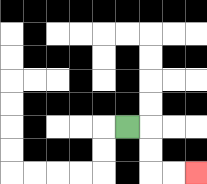{'start': '[5, 5]', 'end': '[8, 7]', 'path_directions': 'R,D,D,R,R', 'path_coordinates': '[[5, 5], [6, 5], [6, 6], [6, 7], [7, 7], [8, 7]]'}